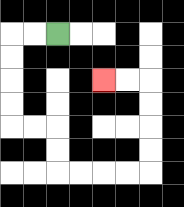{'start': '[2, 1]', 'end': '[4, 3]', 'path_directions': 'L,L,D,D,D,D,R,R,D,D,R,R,R,R,U,U,U,U,L,L', 'path_coordinates': '[[2, 1], [1, 1], [0, 1], [0, 2], [0, 3], [0, 4], [0, 5], [1, 5], [2, 5], [2, 6], [2, 7], [3, 7], [4, 7], [5, 7], [6, 7], [6, 6], [6, 5], [6, 4], [6, 3], [5, 3], [4, 3]]'}